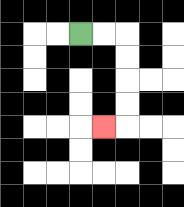{'start': '[3, 1]', 'end': '[4, 5]', 'path_directions': 'R,R,D,D,D,D,L', 'path_coordinates': '[[3, 1], [4, 1], [5, 1], [5, 2], [5, 3], [5, 4], [5, 5], [4, 5]]'}